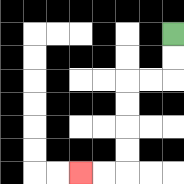{'start': '[7, 1]', 'end': '[3, 7]', 'path_directions': 'D,D,L,L,D,D,D,D,L,L', 'path_coordinates': '[[7, 1], [7, 2], [7, 3], [6, 3], [5, 3], [5, 4], [5, 5], [5, 6], [5, 7], [4, 7], [3, 7]]'}